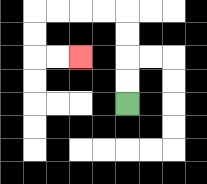{'start': '[5, 4]', 'end': '[3, 2]', 'path_directions': 'U,U,U,U,L,L,L,L,D,D,R,R', 'path_coordinates': '[[5, 4], [5, 3], [5, 2], [5, 1], [5, 0], [4, 0], [3, 0], [2, 0], [1, 0], [1, 1], [1, 2], [2, 2], [3, 2]]'}